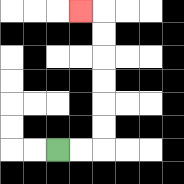{'start': '[2, 6]', 'end': '[3, 0]', 'path_directions': 'R,R,U,U,U,U,U,U,L', 'path_coordinates': '[[2, 6], [3, 6], [4, 6], [4, 5], [4, 4], [4, 3], [4, 2], [4, 1], [4, 0], [3, 0]]'}